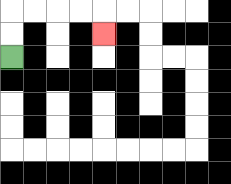{'start': '[0, 2]', 'end': '[4, 1]', 'path_directions': 'U,U,R,R,R,R,D', 'path_coordinates': '[[0, 2], [0, 1], [0, 0], [1, 0], [2, 0], [3, 0], [4, 0], [4, 1]]'}